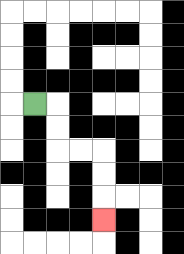{'start': '[1, 4]', 'end': '[4, 9]', 'path_directions': 'R,D,D,R,R,D,D,D', 'path_coordinates': '[[1, 4], [2, 4], [2, 5], [2, 6], [3, 6], [4, 6], [4, 7], [4, 8], [4, 9]]'}